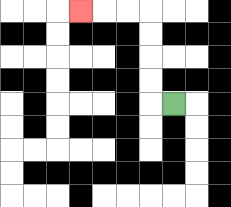{'start': '[7, 4]', 'end': '[3, 0]', 'path_directions': 'L,U,U,U,U,L,L,L', 'path_coordinates': '[[7, 4], [6, 4], [6, 3], [6, 2], [6, 1], [6, 0], [5, 0], [4, 0], [3, 0]]'}